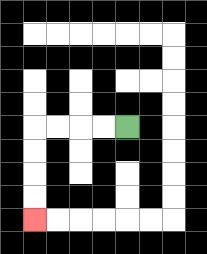{'start': '[5, 5]', 'end': '[1, 9]', 'path_directions': 'L,L,L,L,D,D,D,D', 'path_coordinates': '[[5, 5], [4, 5], [3, 5], [2, 5], [1, 5], [1, 6], [1, 7], [1, 8], [1, 9]]'}